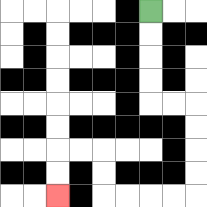{'start': '[6, 0]', 'end': '[2, 8]', 'path_directions': 'D,D,D,D,R,R,D,D,D,D,L,L,L,L,U,U,L,L,D,D', 'path_coordinates': '[[6, 0], [6, 1], [6, 2], [6, 3], [6, 4], [7, 4], [8, 4], [8, 5], [8, 6], [8, 7], [8, 8], [7, 8], [6, 8], [5, 8], [4, 8], [4, 7], [4, 6], [3, 6], [2, 6], [2, 7], [2, 8]]'}